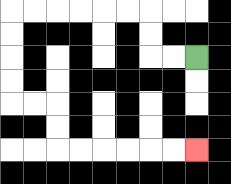{'start': '[8, 2]', 'end': '[8, 6]', 'path_directions': 'L,L,U,U,L,L,L,L,L,L,D,D,D,D,R,R,D,D,R,R,R,R,R,R', 'path_coordinates': '[[8, 2], [7, 2], [6, 2], [6, 1], [6, 0], [5, 0], [4, 0], [3, 0], [2, 0], [1, 0], [0, 0], [0, 1], [0, 2], [0, 3], [0, 4], [1, 4], [2, 4], [2, 5], [2, 6], [3, 6], [4, 6], [5, 6], [6, 6], [7, 6], [8, 6]]'}